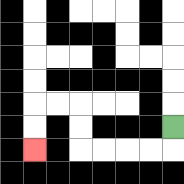{'start': '[7, 5]', 'end': '[1, 6]', 'path_directions': 'D,L,L,L,L,U,U,L,L,D,D', 'path_coordinates': '[[7, 5], [7, 6], [6, 6], [5, 6], [4, 6], [3, 6], [3, 5], [3, 4], [2, 4], [1, 4], [1, 5], [1, 6]]'}